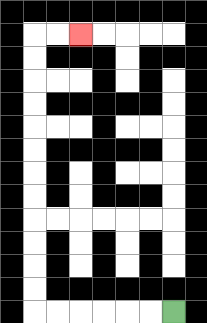{'start': '[7, 13]', 'end': '[3, 1]', 'path_directions': 'L,L,L,L,L,L,U,U,U,U,U,U,U,U,U,U,U,U,R,R', 'path_coordinates': '[[7, 13], [6, 13], [5, 13], [4, 13], [3, 13], [2, 13], [1, 13], [1, 12], [1, 11], [1, 10], [1, 9], [1, 8], [1, 7], [1, 6], [1, 5], [1, 4], [1, 3], [1, 2], [1, 1], [2, 1], [3, 1]]'}